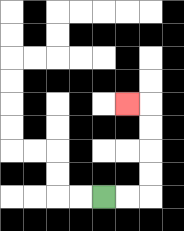{'start': '[4, 8]', 'end': '[5, 4]', 'path_directions': 'R,R,U,U,U,U,L', 'path_coordinates': '[[4, 8], [5, 8], [6, 8], [6, 7], [6, 6], [6, 5], [6, 4], [5, 4]]'}